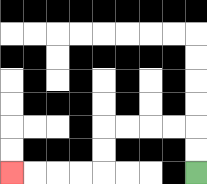{'start': '[8, 7]', 'end': '[0, 7]', 'path_directions': 'U,U,L,L,L,L,D,D,L,L,L,L', 'path_coordinates': '[[8, 7], [8, 6], [8, 5], [7, 5], [6, 5], [5, 5], [4, 5], [4, 6], [4, 7], [3, 7], [2, 7], [1, 7], [0, 7]]'}